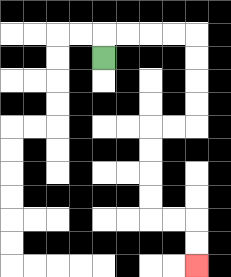{'start': '[4, 2]', 'end': '[8, 11]', 'path_directions': 'U,R,R,R,R,D,D,D,D,L,L,D,D,D,D,R,R,D,D', 'path_coordinates': '[[4, 2], [4, 1], [5, 1], [6, 1], [7, 1], [8, 1], [8, 2], [8, 3], [8, 4], [8, 5], [7, 5], [6, 5], [6, 6], [6, 7], [6, 8], [6, 9], [7, 9], [8, 9], [8, 10], [8, 11]]'}